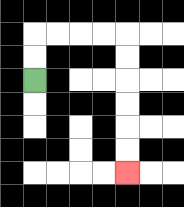{'start': '[1, 3]', 'end': '[5, 7]', 'path_directions': 'U,U,R,R,R,R,D,D,D,D,D,D', 'path_coordinates': '[[1, 3], [1, 2], [1, 1], [2, 1], [3, 1], [4, 1], [5, 1], [5, 2], [5, 3], [5, 4], [5, 5], [5, 6], [5, 7]]'}